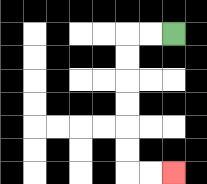{'start': '[7, 1]', 'end': '[7, 7]', 'path_directions': 'L,L,D,D,D,D,D,D,R,R', 'path_coordinates': '[[7, 1], [6, 1], [5, 1], [5, 2], [5, 3], [5, 4], [5, 5], [5, 6], [5, 7], [6, 7], [7, 7]]'}